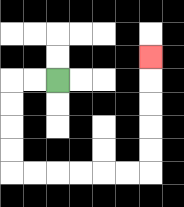{'start': '[2, 3]', 'end': '[6, 2]', 'path_directions': 'L,L,D,D,D,D,R,R,R,R,R,R,U,U,U,U,U', 'path_coordinates': '[[2, 3], [1, 3], [0, 3], [0, 4], [0, 5], [0, 6], [0, 7], [1, 7], [2, 7], [3, 7], [4, 7], [5, 7], [6, 7], [6, 6], [6, 5], [6, 4], [6, 3], [6, 2]]'}